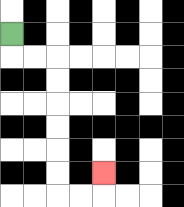{'start': '[0, 1]', 'end': '[4, 7]', 'path_directions': 'D,R,R,D,D,D,D,D,D,R,R,U', 'path_coordinates': '[[0, 1], [0, 2], [1, 2], [2, 2], [2, 3], [2, 4], [2, 5], [2, 6], [2, 7], [2, 8], [3, 8], [4, 8], [4, 7]]'}